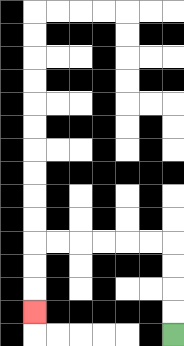{'start': '[7, 14]', 'end': '[1, 13]', 'path_directions': 'U,U,U,U,L,L,L,L,L,L,D,D,D', 'path_coordinates': '[[7, 14], [7, 13], [7, 12], [7, 11], [7, 10], [6, 10], [5, 10], [4, 10], [3, 10], [2, 10], [1, 10], [1, 11], [1, 12], [1, 13]]'}